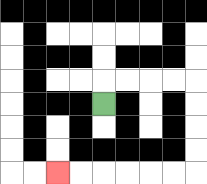{'start': '[4, 4]', 'end': '[2, 7]', 'path_directions': 'U,R,R,R,R,D,D,D,D,L,L,L,L,L,L', 'path_coordinates': '[[4, 4], [4, 3], [5, 3], [6, 3], [7, 3], [8, 3], [8, 4], [8, 5], [8, 6], [8, 7], [7, 7], [6, 7], [5, 7], [4, 7], [3, 7], [2, 7]]'}